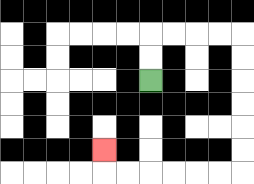{'start': '[6, 3]', 'end': '[4, 6]', 'path_directions': 'U,U,R,R,R,R,D,D,D,D,D,D,L,L,L,L,L,L,U', 'path_coordinates': '[[6, 3], [6, 2], [6, 1], [7, 1], [8, 1], [9, 1], [10, 1], [10, 2], [10, 3], [10, 4], [10, 5], [10, 6], [10, 7], [9, 7], [8, 7], [7, 7], [6, 7], [5, 7], [4, 7], [4, 6]]'}